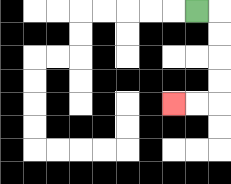{'start': '[8, 0]', 'end': '[7, 4]', 'path_directions': 'R,D,D,D,D,L,L', 'path_coordinates': '[[8, 0], [9, 0], [9, 1], [9, 2], [9, 3], [9, 4], [8, 4], [7, 4]]'}